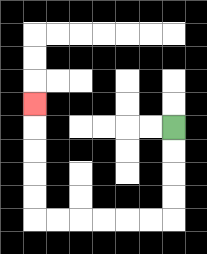{'start': '[7, 5]', 'end': '[1, 4]', 'path_directions': 'D,D,D,D,L,L,L,L,L,L,U,U,U,U,U', 'path_coordinates': '[[7, 5], [7, 6], [7, 7], [7, 8], [7, 9], [6, 9], [5, 9], [4, 9], [3, 9], [2, 9], [1, 9], [1, 8], [1, 7], [1, 6], [1, 5], [1, 4]]'}